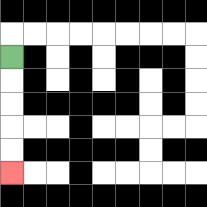{'start': '[0, 2]', 'end': '[0, 7]', 'path_directions': 'D,D,D,D,D', 'path_coordinates': '[[0, 2], [0, 3], [0, 4], [0, 5], [0, 6], [0, 7]]'}